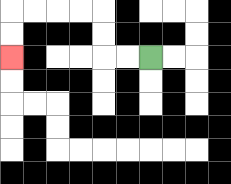{'start': '[6, 2]', 'end': '[0, 2]', 'path_directions': 'L,L,U,U,L,L,L,L,D,D', 'path_coordinates': '[[6, 2], [5, 2], [4, 2], [4, 1], [4, 0], [3, 0], [2, 0], [1, 0], [0, 0], [0, 1], [0, 2]]'}